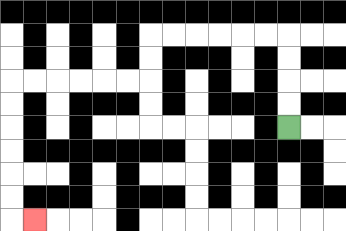{'start': '[12, 5]', 'end': '[1, 9]', 'path_directions': 'U,U,U,U,L,L,L,L,L,L,D,D,L,L,L,L,L,L,D,D,D,D,D,D,R', 'path_coordinates': '[[12, 5], [12, 4], [12, 3], [12, 2], [12, 1], [11, 1], [10, 1], [9, 1], [8, 1], [7, 1], [6, 1], [6, 2], [6, 3], [5, 3], [4, 3], [3, 3], [2, 3], [1, 3], [0, 3], [0, 4], [0, 5], [0, 6], [0, 7], [0, 8], [0, 9], [1, 9]]'}